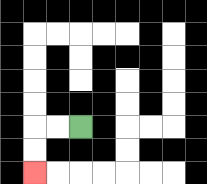{'start': '[3, 5]', 'end': '[1, 7]', 'path_directions': 'L,L,D,D', 'path_coordinates': '[[3, 5], [2, 5], [1, 5], [1, 6], [1, 7]]'}